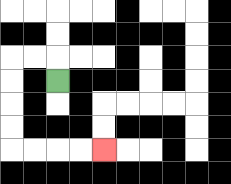{'start': '[2, 3]', 'end': '[4, 6]', 'path_directions': 'U,L,L,D,D,D,D,R,R,R,R', 'path_coordinates': '[[2, 3], [2, 2], [1, 2], [0, 2], [0, 3], [0, 4], [0, 5], [0, 6], [1, 6], [2, 6], [3, 6], [4, 6]]'}